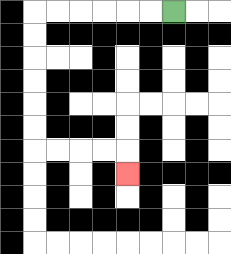{'start': '[7, 0]', 'end': '[5, 7]', 'path_directions': 'L,L,L,L,L,L,D,D,D,D,D,D,R,R,R,R,D', 'path_coordinates': '[[7, 0], [6, 0], [5, 0], [4, 0], [3, 0], [2, 0], [1, 0], [1, 1], [1, 2], [1, 3], [1, 4], [1, 5], [1, 6], [2, 6], [3, 6], [4, 6], [5, 6], [5, 7]]'}